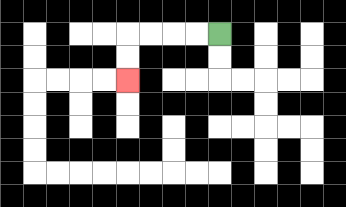{'start': '[9, 1]', 'end': '[5, 3]', 'path_directions': 'L,L,L,L,D,D', 'path_coordinates': '[[9, 1], [8, 1], [7, 1], [6, 1], [5, 1], [5, 2], [5, 3]]'}